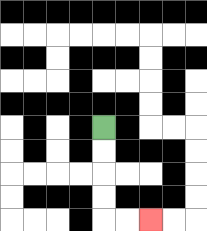{'start': '[4, 5]', 'end': '[6, 9]', 'path_directions': 'D,D,D,D,R,R', 'path_coordinates': '[[4, 5], [4, 6], [4, 7], [4, 8], [4, 9], [5, 9], [6, 9]]'}